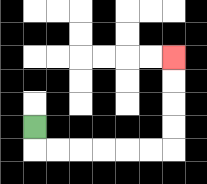{'start': '[1, 5]', 'end': '[7, 2]', 'path_directions': 'D,R,R,R,R,R,R,U,U,U,U', 'path_coordinates': '[[1, 5], [1, 6], [2, 6], [3, 6], [4, 6], [5, 6], [6, 6], [7, 6], [7, 5], [7, 4], [7, 3], [7, 2]]'}